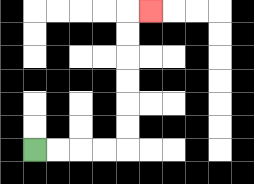{'start': '[1, 6]', 'end': '[6, 0]', 'path_directions': 'R,R,R,R,U,U,U,U,U,U,R', 'path_coordinates': '[[1, 6], [2, 6], [3, 6], [4, 6], [5, 6], [5, 5], [5, 4], [5, 3], [5, 2], [5, 1], [5, 0], [6, 0]]'}